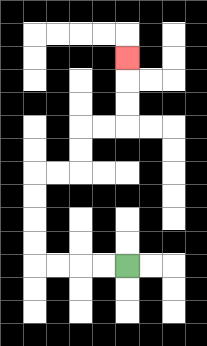{'start': '[5, 11]', 'end': '[5, 2]', 'path_directions': 'L,L,L,L,U,U,U,U,R,R,U,U,R,R,U,U,U', 'path_coordinates': '[[5, 11], [4, 11], [3, 11], [2, 11], [1, 11], [1, 10], [1, 9], [1, 8], [1, 7], [2, 7], [3, 7], [3, 6], [3, 5], [4, 5], [5, 5], [5, 4], [5, 3], [5, 2]]'}